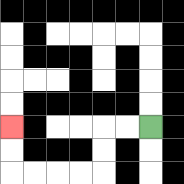{'start': '[6, 5]', 'end': '[0, 5]', 'path_directions': 'L,L,D,D,L,L,L,L,U,U', 'path_coordinates': '[[6, 5], [5, 5], [4, 5], [4, 6], [4, 7], [3, 7], [2, 7], [1, 7], [0, 7], [0, 6], [0, 5]]'}